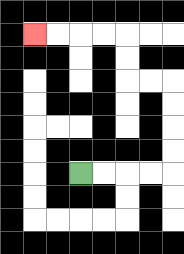{'start': '[3, 7]', 'end': '[1, 1]', 'path_directions': 'R,R,R,R,U,U,U,U,L,L,U,U,L,L,L,L', 'path_coordinates': '[[3, 7], [4, 7], [5, 7], [6, 7], [7, 7], [7, 6], [7, 5], [7, 4], [7, 3], [6, 3], [5, 3], [5, 2], [5, 1], [4, 1], [3, 1], [2, 1], [1, 1]]'}